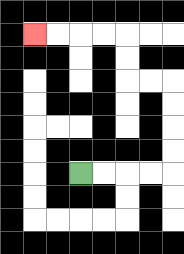{'start': '[3, 7]', 'end': '[1, 1]', 'path_directions': 'R,R,R,R,U,U,U,U,L,L,U,U,L,L,L,L', 'path_coordinates': '[[3, 7], [4, 7], [5, 7], [6, 7], [7, 7], [7, 6], [7, 5], [7, 4], [7, 3], [6, 3], [5, 3], [5, 2], [5, 1], [4, 1], [3, 1], [2, 1], [1, 1]]'}